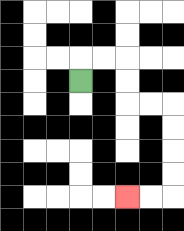{'start': '[3, 3]', 'end': '[5, 8]', 'path_directions': 'U,R,R,D,D,R,R,D,D,D,D,L,L', 'path_coordinates': '[[3, 3], [3, 2], [4, 2], [5, 2], [5, 3], [5, 4], [6, 4], [7, 4], [7, 5], [7, 6], [7, 7], [7, 8], [6, 8], [5, 8]]'}